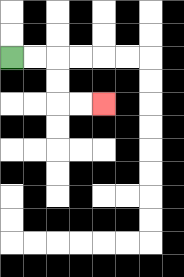{'start': '[0, 2]', 'end': '[4, 4]', 'path_directions': 'R,R,D,D,R,R', 'path_coordinates': '[[0, 2], [1, 2], [2, 2], [2, 3], [2, 4], [3, 4], [4, 4]]'}